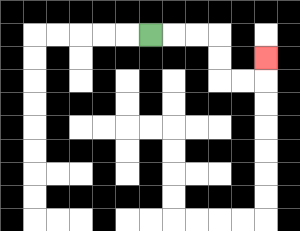{'start': '[6, 1]', 'end': '[11, 2]', 'path_directions': 'R,R,R,D,D,R,R,U', 'path_coordinates': '[[6, 1], [7, 1], [8, 1], [9, 1], [9, 2], [9, 3], [10, 3], [11, 3], [11, 2]]'}